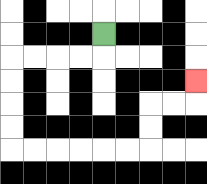{'start': '[4, 1]', 'end': '[8, 3]', 'path_directions': 'D,L,L,L,L,D,D,D,D,R,R,R,R,R,R,U,U,R,R,U', 'path_coordinates': '[[4, 1], [4, 2], [3, 2], [2, 2], [1, 2], [0, 2], [0, 3], [0, 4], [0, 5], [0, 6], [1, 6], [2, 6], [3, 6], [4, 6], [5, 6], [6, 6], [6, 5], [6, 4], [7, 4], [8, 4], [8, 3]]'}